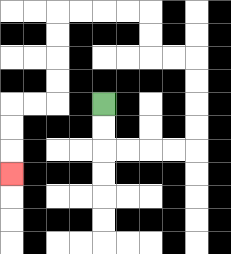{'start': '[4, 4]', 'end': '[0, 7]', 'path_directions': 'D,D,R,R,R,R,U,U,U,U,L,L,U,U,L,L,L,L,D,D,D,D,L,L,D,D,D', 'path_coordinates': '[[4, 4], [4, 5], [4, 6], [5, 6], [6, 6], [7, 6], [8, 6], [8, 5], [8, 4], [8, 3], [8, 2], [7, 2], [6, 2], [6, 1], [6, 0], [5, 0], [4, 0], [3, 0], [2, 0], [2, 1], [2, 2], [2, 3], [2, 4], [1, 4], [0, 4], [0, 5], [0, 6], [0, 7]]'}